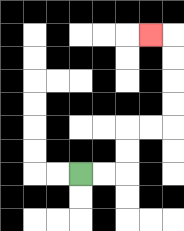{'start': '[3, 7]', 'end': '[6, 1]', 'path_directions': 'R,R,U,U,R,R,U,U,U,U,L', 'path_coordinates': '[[3, 7], [4, 7], [5, 7], [5, 6], [5, 5], [6, 5], [7, 5], [7, 4], [7, 3], [7, 2], [7, 1], [6, 1]]'}